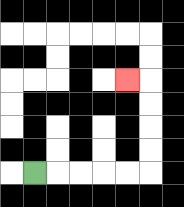{'start': '[1, 7]', 'end': '[5, 3]', 'path_directions': 'R,R,R,R,R,U,U,U,U,L', 'path_coordinates': '[[1, 7], [2, 7], [3, 7], [4, 7], [5, 7], [6, 7], [6, 6], [6, 5], [6, 4], [6, 3], [5, 3]]'}